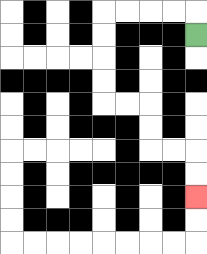{'start': '[8, 1]', 'end': '[8, 8]', 'path_directions': 'U,L,L,L,L,D,D,D,D,R,R,D,D,R,R,D,D', 'path_coordinates': '[[8, 1], [8, 0], [7, 0], [6, 0], [5, 0], [4, 0], [4, 1], [4, 2], [4, 3], [4, 4], [5, 4], [6, 4], [6, 5], [6, 6], [7, 6], [8, 6], [8, 7], [8, 8]]'}